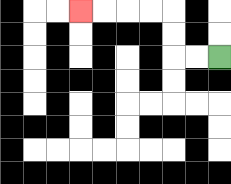{'start': '[9, 2]', 'end': '[3, 0]', 'path_directions': 'L,L,U,U,L,L,L,L', 'path_coordinates': '[[9, 2], [8, 2], [7, 2], [7, 1], [7, 0], [6, 0], [5, 0], [4, 0], [3, 0]]'}